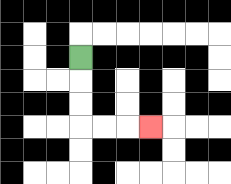{'start': '[3, 2]', 'end': '[6, 5]', 'path_directions': 'D,D,D,R,R,R', 'path_coordinates': '[[3, 2], [3, 3], [3, 4], [3, 5], [4, 5], [5, 5], [6, 5]]'}